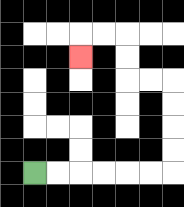{'start': '[1, 7]', 'end': '[3, 2]', 'path_directions': 'R,R,R,R,R,R,U,U,U,U,L,L,U,U,L,L,D', 'path_coordinates': '[[1, 7], [2, 7], [3, 7], [4, 7], [5, 7], [6, 7], [7, 7], [7, 6], [7, 5], [7, 4], [7, 3], [6, 3], [5, 3], [5, 2], [5, 1], [4, 1], [3, 1], [3, 2]]'}